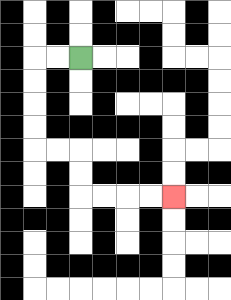{'start': '[3, 2]', 'end': '[7, 8]', 'path_directions': 'L,L,D,D,D,D,R,R,D,D,R,R,R,R', 'path_coordinates': '[[3, 2], [2, 2], [1, 2], [1, 3], [1, 4], [1, 5], [1, 6], [2, 6], [3, 6], [3, 7], [3, 8], [4, 8], [5, 8], [6, 8], [7, 8]]'}